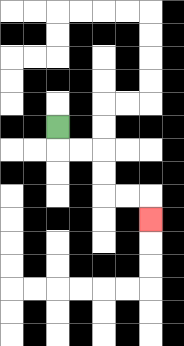{'start': '[2, 5]', 'end': '[6, 9]', 'path_directions': 'D,R,R,D,D,R,R,D', 'path_coordinates': '[[2, 5], [2, 6], [3, 6], [4, 6], [4, 7], [4, 8], [5, 8], [6, 8], [6, 9]]'}